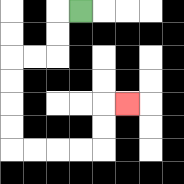{'start': '[3, 0]', 'end': '[5, 4]', 'path_directions': 'L,D,D,L,L,D,D,D,D,R,R,R,R,U,U,R', 'path_coordinates': '[[3, 0], [2, 0], [2, 1], [2, 2], [1, 2], [0, 2], [0, 3], [0, 4], [0, 5], [0, 6], [1, 6], [2, 6], [3, 6], [4, 6], [4, 5], [4, 4], [5, 4]]'}